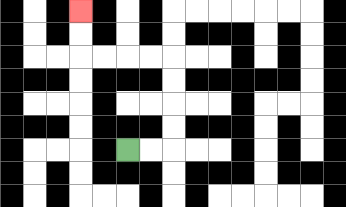{'start': '[5, 6]', 'end': '[3, 0]', 'path_directions': 'R,R,U,U,U,U,L,L,L,L,U,U', 'path_coordinates': '[[5, 6], [6, 6], [7, 6], [7, 5], [7, 4], [7, 3], [7, 2], [6, 2], [5, 2], [4, 2], [3, 2], [3, 1], [3, 0]]'}